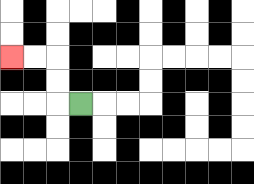{'start': '[3, 4]', 'end': '[0, 2]', 'path_directions': 'L,U,U,L,L', 'path_coordinates': '[[3, 4], [2, 4], [2, 3], [2, 2], [1, 2], [0, 2]]'}